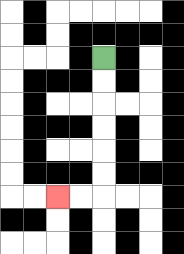{'start': '[4, 2]', 'end': '[2, 8]', 'path_directions': 'D,D,D,D,D,D,L,L', 'path_coordinates': '[[4, 2], [4, 3], [4, 4], [4, 5], [4, 6], [4, 7], [4, 8], [3, 8], [2, 8]]'}